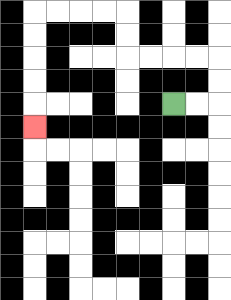{'start': '[7, 4]', 'end': '[1, 5]', 'path_directions': 'R,R,U,U,L,L,L,L,U,U,L,L,L,L,D,D,D,D,D', 'path_coordinates': '[[7, 4], [8, 4], [9, 4], [9, 3], [9, 2], [8, 2], [7, 2], [6, 2], [5, 2], [5, 1], [5, 0], [4, 0], [3, 0], [2, 0], [1, 0], [1, 1], [1, 2], [1, 3], [1, 4], [1, 5]]'}